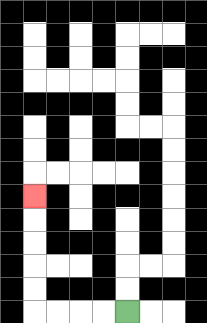{'start': '[5, 13]', 'end': '[1, 8]', 'path_directions': 'L,L,L,L,U,U,U,U,U', 'path_coordinates': '[[5, 13], [4, 13], [3, 13], [2, 13], [1, 13], [1, 12], [1, 11], [1, 10], [1, 9], [1, 8]]'}